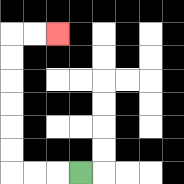{'start': '[3, 7]', 'end': '[2, 1]', 'path_directions': 'L,L,L,U,U,U,U,U,U,R,R', 'path_coordinates': '[[3, 7], [2, 7], [1, 7], [0, 7], [0, 6], [0, 5], [0, 4], [0, 3], [0, 2], [0, 1], [1, 1], [2, 1]]'}